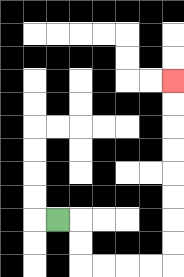{'start': '[2, 9]', 'end': '[7, 3]', 'path_directions': 'R,D,D,R,R,R,R,U,U,U,U,U,U,U,U', 'path_coordinates': '[[2, 9], [3, 9], [3, 10], [3, 11], [4, 11], [5, 11], [6, 11], [7, 11], [7, 10], [7, 9], [7, 8], [7, 7], [7, 6], [7, 5], [7, 4], [7, 3]]'}